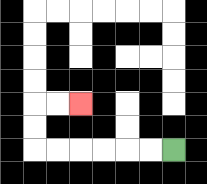{'start': '[7, 6]', 'end': '[3, 4]', 'path_directions': 'L,L,L,L,L,L,U,U,R,R', 'path_coordinates': '[[7, 6], [6, 6], [5, 6], [4, 6], [3, 6], [2, 6], [1, 6], [1, 5], [1, 4], [2, 4], [3, 4]]'}